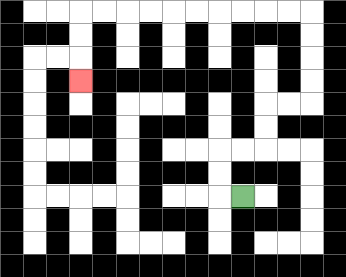{'start': '[10, 8]', 'end': '[3, 3]', 'path_directions': 'L,U,U,R,R,U,U,R,R,U,U,U,U,L,L,L,L,L,L,L,L,L,L,D,D,D', 'path_coordinates': '[[10, 8], [9, 8], [9, 7], [9, 6], [10, 6], [11, 6], [11, 5], [11, 4], [12, 4], [13, 4], [13, 3], [13, 2], [13, 1], [13, 0], [12, 0], [11, 0], [10, 0], [9, 0], [8, 0], [7, 0], [6, 0], [5, 0], [4, 0], [3, 0], [3, 1], [3, 2], [3, 3]]'}